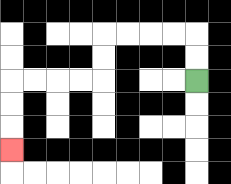{'start': '[8, 3]', 'end': '[0, 6]', 'path_directions': 'U,U,L,L,L,L,D,D,L,L,L,L,D,D,D', 'path_coordinates': '[[8, 3], [8, 2], [8, 1], [7, 1], [6, 1], [5, 1], [4, 1], [4, 2], [4, 3], [3, 3], [2, 3], [1, 3], [0, 3], [0, 4], [0, 5], [0, 6]]'}